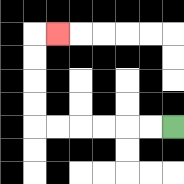{'start': '[7, 5]', 'end': '[2, 1]', 'path_directions': 'L,L,L,L,L,L,U,U,U,U,R', 'path_coordinates': '[[7, 5], [6, 5], [5, 5], [4, 5], [3, 5], [2, 5], [1, 5], [1, 4], [1, 3], [1, 2], [1, 1], [2, 1]]'}